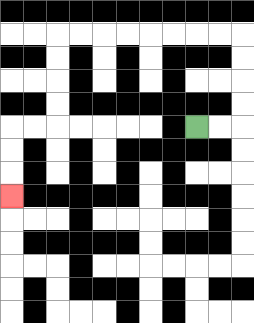{'start': '[8, 5]', 'end': '[0, 8]', 'path_directions': 'R,R,U,U,U,U,L,L,L,L,L,L,L,L,D,D,D,D,L,L,D,D,D', 'path_coordinates': '[[8, 5], [9, 5], [10, 5], [10, 4], [10, 3], [10, 2], [10, 1], [9, 1], [8, 1], [7, 1], [6, 1], [5, 1], [4, 1], [3, 1], [2, 1], [2, 2], [2, 3], [2, 4], [2, 5], [1, 5], [0, 5], [0, 6], [0, 7], [0, 8]]'}